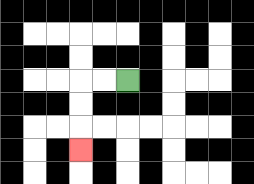{'start': '[5, 3]', 'end': '[3, 6]', 'path_directions': 'L,L,D,D,D', 'path_coordinates': '[[5, 3], [4, 3], [3, 3], [3, 4], [3, 5], [3, 6]]'}